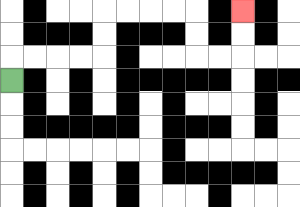{'start': '[0, 3]', 'end': '[10, 0]', 'path_directions': 'U,R,R,R,R,U,U,R,R,R,R,D,D,R,R,U,U', 'path_coordinates': '[[0, 3], [0, 2], [1, 2], [2, 2], [3, 2], [4, 2], [4, 1], [4, 0], [5, 0], [6, 0], [7, 0], [8, 0], [8, 1], [8, 2], [9, 2], [10, 2], [10, 1], [10, 0]]'}